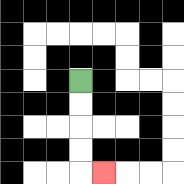{'start': '[3, 3]', 'end': '[4, 7]', 'path_directions': 'D,D,D,D,R', 'path_coordinates': '[[3, 3], [3, 4], [3, 5], [3, 6], [3, 7], [4, 7]]'}